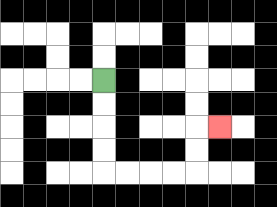{'start': '[4, 3]', 'end': '[9, 5]', 'path_directions': 'D,D,D,D,R,R,R,R,U,U,R', 'path_coordinates': '[[4, 3], [4, 4], [4, 5], [4, 6], [4, 7], [5, 7], [6, 7], [7, 7], [8, 7], [8, 6], [8, 5], [9, 5]]'}